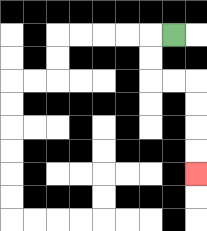{'start': '[7, 1]', 'end': '[8, 7]', 'path_directions': 'L,D,D,R,R,D,D,D,D', 'path_coordinates': '[[7, 1], [6, 1], [6, 2], [6, 3], [7, 3], [8, 3], [8, 4], [8, 5], [8, 6], [8, 7]]'}